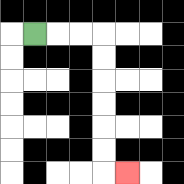{'start': '[1, 1]', 'end': '[5, 7]', 'path_directions': 'R,R,R,D,D,D,D,D,D,R', 'path_coordinates': '[[1, 1], [2, 1], [3, 1], [4, 1], [4, 2], [4, 3], [4, 4], [4, 5], [4, 6], [4, 7], [5, 7]]'}